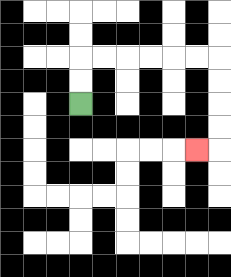{'start': '[3, 4]', 'end': '[8, 6]', 'path_directions': 'U,U,R,R,R,R,R,R,D,D,D,D,L', 'path_coordinates': '[[3, 4], [3, 3], [3, 2], [4, 2], [5, 2], [6, 2], [7, 2], [8, 2], [9, 2], [9, 3], [9, 4], [9, 5], [9, 6], [8, 6]]'}